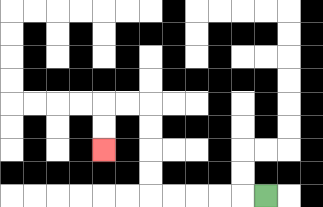{'start': '[11, 8]', 'end': '[4, 6]', 'path_directions': 'L,L,L,L,L,U,U,U,U,L,L,D,D', 'path_coordinates': '[[11, 8], [10, 8], [9, 8], [8, 8], [7, 8], [6, 8], [6, 7], [6, 6], [6, 5], [6, 4], [5, 4], [4, 4], [4, 5], [4, 6]]'}